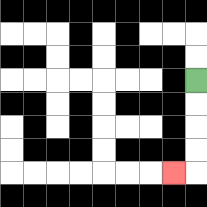{'start': '[8, 3]', 'end': '[7, 7]', 'path_directions': 'D,D,D,D,L', 'path_coordinates': '[[8, 3], [8, 4], [8, 5], [8, 6], [8, 7], [7, 7]]'}